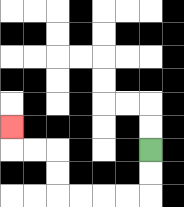{'start': '[6, 6]', 'end': '[0, 5]', 'path_directions': 'D,D,L,L,L,L,U,U,L,L,U', 'path_coordinates': '[[6, 6], [6, 7], [6, 8], [5, 8], [4, 8], [3, 8], [2, 8], [2, 7], [2, 6], [1, 6], [0, 6], [0, 5]]'}